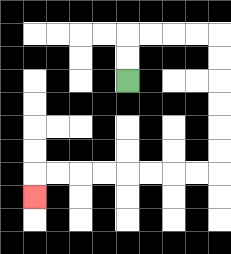{'start': '[5, 3]', 'end': '[1, 8]', 'path_directions': 'U,U,R,R,R,R,D,D,D,D,D,D,L,L,L,L,L,L,L,L,D', 'path_coordinates': '[[5, 3], [5, 2], [5, 1], [6, 1], [7, 1], [8, 1], [9, 1], [9, 2], [9, 3], [9, 4], [9, 5], [9, 6], [9, 7], [8, 7], [7, 7], [6, 7], [5, 7], [4, 7], [3, 7], [2, 7], [1, 7], [1, 8]]'}